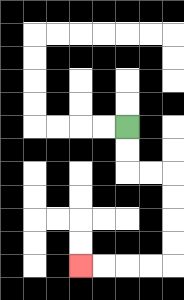{'start': '[5, 5]', 'end': '[3, 11]', 'path_directions': 'D,D,R,R,D,D,D,D,L,L,L,L', 'path_coordinates': '[[5, 5], [5, 6], [5, 7], [6, 7], [7, 7], [7, 8], [7, 9], [7, 10], [7, 11], [6, 11], [5, 11], [4, 11], [3, 11]]'}